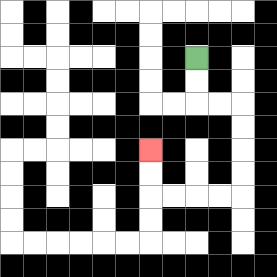{'start': '[8, 2]', 'end': '[6, 6]', 'path_directions': 'D,D,R,R,D,D,D,D,L,L,L,L,U,U', 'path_coordinates': '[[8, 2], [8, 3], [8, 4], [9, 4], [10, 4], [10, 5], [10, 6], [10, 7], [10, 8], [9, 8], [8, 8], [7, 8], [6, 8], [6, 7], [6, 6]]'}